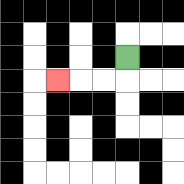{'start': '[5, 2]', 'end': '[2, 3]', 'path_directions': 'D,L,L,L', 'path_coordinates': '[[5, 2], [5, 3], [4, 3], [3, 3], [2, 3]]'}